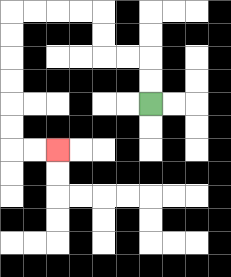{'start': '[6, 4]', 'end': '[2, 6]', 'path_directions': 'U,U,L,L,U,U,L,L,L,L,D,D,D,D,D,D,R,R', 'path_coordinates': '[[6, 4], [6, 3], [6, 2], [5, 2], [4, 2], [4, 1], [4, 0], [3, 0], [2, 0], [1, 0], [0, 0], [0, 1], [0, 2], [0, 3], [0, 4], [0, 5], [0, 6], [1, 6], [2, 6]]'}